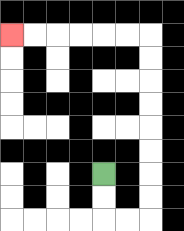{'start': '[4, 7]', 'end': '[0, 1]', 'path_directions': 'D,D,R,R,U,U,U,U,U,U,U,U,L,L,L,L,L,L', 'path_coordinates': '[[4, 7], [4, 8], [4, 9], [5, 9], [6, 9], [6, 8], [6, 7], [6, 6], [6, 5], [6, 4], [6, 3], [6, 2], [6, 1], [5, 1], [4, 1], [3, 1], [2, 1], [1, 1], [0, 1]]'}